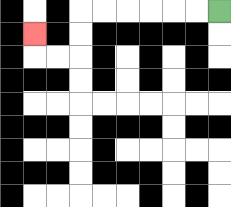{'start': '[9, 0]', 'end': '[1, 1]', 'path_directions': 'L,L,L,L,L,L,D,D,L,L,U', 'path_coordinates': '[[9, 0], [8, 0], [7, 0], [6, 0], [5, 0], [4, 0], [3, 0], [3, 1], [3, 2], [2, 2], [1, 2], [1, 1]]'}